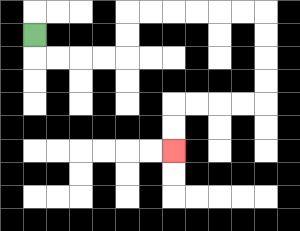{'start': '[1, 1]', 'end': '[7, 6]', 'path_directions': 'D,R,R,R,R,U,U,R,R,R,R,R,R,D,D,D,D,L,L,L,L,D,D', 'path_coordinates': '[[1, 1], [1, 2], [2, 2], [3, 2], [4, 2], [5, 2], [5, 1], [5, 0], [6, 0], [7, 0], [8, 0], [9, 0], [10, 0], [11, 0], [11, 1], [11, 2], [11, 3], [11, 4], [10, 4], [9, 4], [8, 4], [7, 4], [7, 5], [7, 6]]'}